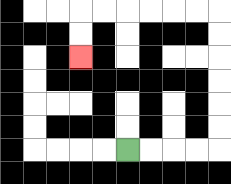{'start': '[5, 6]', 'end': '[3, 2]', 'path_directions': 'R,R,R,R,U,U,U,U,U,U,L,L,L,L,L,L,D,D', 'path_coordinates': '[[5, 6], [6, 6], [7, 6], [8, 6], [9, 6], [9, 5], [9, 4], [9, 3], [9, 2], [9, 1], [9, 0], [8, 0], [7, 0], [6, 0], [5, 0], [4, 0], [3, 0], [3, 1], [3, 2]]'}